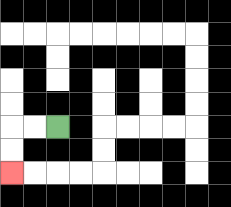{'start': '[2, 5]', 'end': '[0, 7]', 'path_directions': 'L,L,D,D', 'path_coordinates': '[[2, 5], [1, 5], [0, 5], [0, 6], [0, 7]]'}